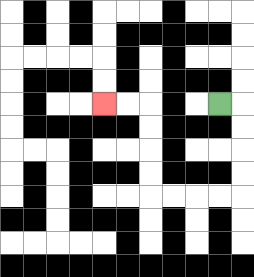{'start': '[9, 4]', 'end': '[4, 4]', 'path_directions': 'R,D,D,D,D,L,L,L,L,U,U,U,U,L,L', 'path_coordinates': '[[9, 4], [10, 4], [10, 5], [10, 6], [10, 7], [10, 8], [9, 8], [8, 8], [7, 8], [6, 8], [6, 7], [6, 6], [6, 5], [6, 4], [5, 4], [4, 4]]'}